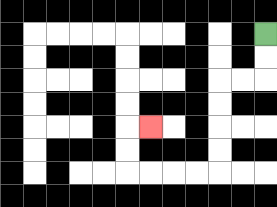{'start': '[11, 1]', 'end': '[6, 5]', 'path_directions': 'D,D,L,L,D,D,D,D,L,L,L,L,U,U,R', 'path_coordinates': '[[11, 1], [11, 2], [11, 3], [10, 3], [9, 3], [9, 4], [9, 5], [9, 6], [9, 7], [8, 7], [7, 7], [6, 7], [5, 7], [5, 6], [5, 5], [6, 5]]'}